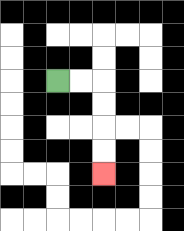{'start': '[2, 3]', 'end': '[4, 7]', 'path_directions': 'R,R,D,D,D,D', 'path_coordinates': '[[2, 3], [3, 3], [4, 3], [4, 4], [4, 5], [4, 6], [4, 7]]'}